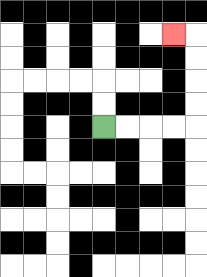{'start': '[4, 5]', 'end': '[7, 1]', 'path_directions': 'R,R,R,R,U,U,U,U,L', 'path_coordinates': '[[4, 5], [5, 5], [6, 5], [7, 5], [8, 5], [8, 4], [8, 3], [8, 2], [8, 1], [7, 1]]'}